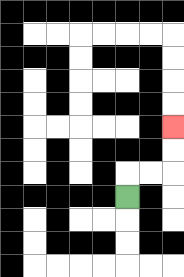{'start': '[5, 8]', 'end': '[7, 5]', 'path_directions': 'U,R,R,U,U', 'path_coordinates': '[[5, 8], [5, 7], [6, 7], [7, 7], [7, 6], [7, 5]]'}